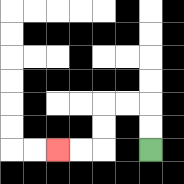{'start': '[6, 6]', 'end': '[2, 6]', 'path_directions': 'U,U,L,L,D,D,L,L', 'path_coordinates': '[[6, 6], [6, 5], [6, 4], [5, 4], [4, 4], [4, 5], [4, 6], [3, 6], [2, 6]]'}